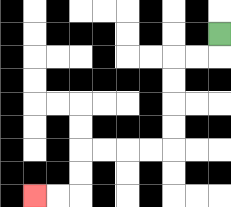{'start': '[9, 1]', 'end': '[1, 8]', 'path_directions': 'D,L,L,D,D,D,D,L,L,L,L,D,D,L,L', 'path_coordinates': '[[9, 1], [9, 2], [8, 2], [7, 2], [7, 3], [7, 4], [7, 5], [7, 6], [6, 6], [5, 6], [4, 6], [3, 6], [3, 7], [3, 8], [2, 8], [1, 8]]'}